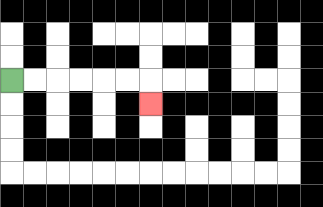{'start': '[0, 3]', 'end': '[6, 4]', 'path_directions': 'R,R,R,R,R,R,D', 'path_coordinates': '[[0, 3], [1, 3], [2, 3], [3, 3], [4, 3], [5, 3], [6, 3], [6, 4]]'}